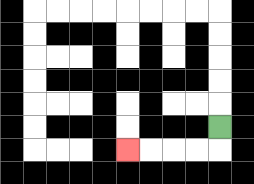{'start': '[9, 5]', 'end': '[5, 6]', 'path_directions': 'D,L,L,L,L', 'path_coordinates': '[[9, 5], [9, 6], [8, 6], [7, 6], [6, 6], [5, 6]]'}